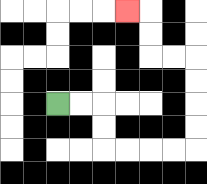{'start': '[2, 4]', 'end': '[5, 0]', 'path_directions': 'R,R,D,D,R,R,R,R,U,U,U,U,L,L,U,U,L', 'path_coordinates': '[[2, 4], [3, 4], [4, 4], [4, 5], [4, 6], [5, 6], [6, 6], [7, 6], [8, 6], [8, 5], [8, 4], [8, 3], [8, 2], [7, 2], [6, 2], [6, 1], [6, 0], [5, 0]]'}